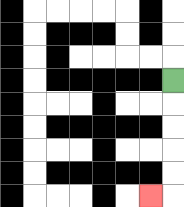{'start': '[7, 3]', 'end': '[6, 8]', 'path_directions': 'D,D,D,D,D,L', 'path_coordinates': '[[7, 3], [7, 4], [7, 5], [7, 6], [7, 7], [7, 8], [6, 8]]'}